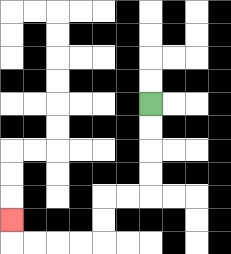{'start': '[6, 4]', 'end': '[0, 9]', 'path_directions': 'D,D,D,D,L,L,D,D,L,L,L,L,U', 'path_coordinates': '[[6, 4], [6, 5], [6, 6], [6, 7], [6, 8], [5, 8], [4, 8], [4, 9], [4, 10], [3, 10], [2, 10], [1, 10], [0, 10], [0, 9]]'}